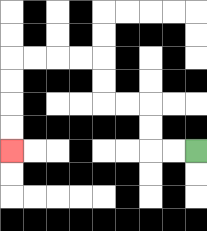{'start': '[8, 6]', 'end': '[0, 6]', 'path_directions': 'L,L,U,U,L,L,U,U,L,L,L,L,D,D,D,D', 'path_coordinates': '[[8, 6], [7, 6], [6, 6], [6, 5], [6, 4], [5, 4], [4, 4], [4, 3], [4, 2], [3, 2], [2, 2], [1, 2], [0, 2], [0, 3], [0, 4], [0, 5], [0, 6]]'}